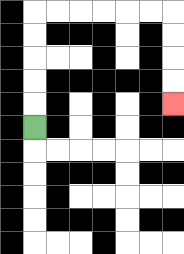{'start': '[1, 5]', 'end': '[7, 4]', 'path_directions': 'U,U,U,U,U,R,R,R,R,R,R,D,D,D,D', 'path_coordinates': '[[1, 5], [1, 4], [1, 3], [1, 2], [1, 1], [1, 0], [2, 0], [3, 0], [4, 0], [5, 0], [6, 0], [7, 0], [7, 1], [7, 2], [7, 3], [7, 4]]'}